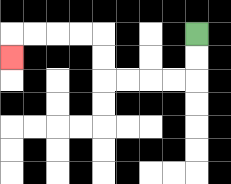{'start': '[8, 1]', 'end': '[0, 2]', 'path_directions': 'D,D,L,L,L,L,U,U,L,L,L,L,D', 'path_coordinates': '[[8, 1], [8, 2], [8, 3], [7, 3], [6, 3], [5, 3], [4, 3], [4, 2], [4, 1], [3, 1], [2, 1], [1, 1], [0, 1], [0, 2]]'}